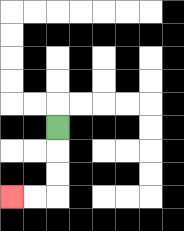{'start': '[2, 5]', 'end': '[0, 8]', 'path_directions': 'D,D,D,L,L', 'path_coordinates': '[[2, 5], [2, 6], [2, 7], [2, 8], [1, 8], [0, 8]]'}